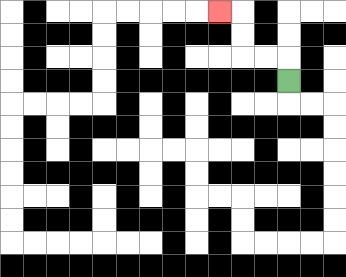{'start': '[12, 3]', 'end': '[9, 0]', 'path_directions': 'U,L,L,U,U,L', 'path_coordinates': '[[12, 3], [12, 2], [11, 2], [10, 2], [10, 1], [10, 0], [9, 0]]'}